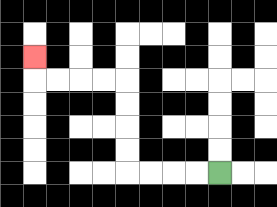{'start': '[9, 7]', 'end': '[1, 2]', 'path_directions': 'L,L,L,L,U,U,U,U,L,L,L,L,U', 'path_coordinates': '[[9, 7], [8, 7], [7, 7], [6, 7], [5, 7], [5, 6], [5, 5], [5, 4], [5, 3], [4, 3], [3, 3], [2, 3], [1, 3], [1, 2]]'}